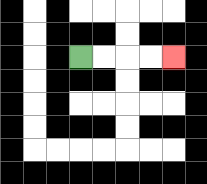{'start': '[3, 2]', 'end': '[7, 2]', 'path_directions': 'R,R,R,R', 'path_coordinates': '[[3, 2], [4, 2], [5, 2], [6, 2], [7, 2]]'}